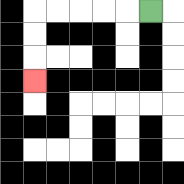{'start': '[6, 0]', 'end': '[1, 3]', 'path_directions': 'L,L,L,L,L,D,D,D', 'path_coordinates': '[[6, 0], [5, 0], [4, 0], [3, 0], [2, 0], [1, 0], [1, 1], [1, 2], [1, 3]]'}